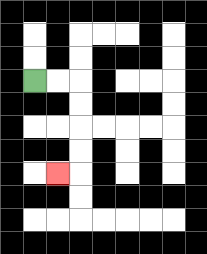{'start': '[1, 3]', 'end': '[2, 7]', 'path_directions': 'R,R,D,D,D,D,L', 'path_coordinates': '[[1, 3], [2, 3], [3, 3], [3, 4], [3, 5], [3, 6], [3, 7], [2, 7]]'}